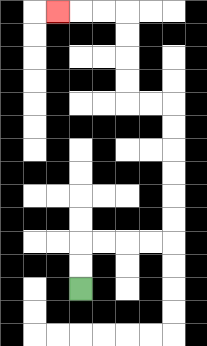{'start': '[3, 12]', 'end': '[2, 0]', 'path_directions': 'U,U,R,R,R,R,U,U,U,U,U,U,L,L,U,U,U,U,L,L,L', 'path_coordinates': '[[3, 12], [3, 11], [3, 10], [4, 10], [5, 10], [6, 10], [7, 10], [7, 9], [7, 8], [7, 7], [7, 6], [7, 5], [7, 4], [6, 4], [5, 4], [5, 3], [5, 2], [5, 1], [5, 0], [4, 0], [3, 0], [2, 0]]'}